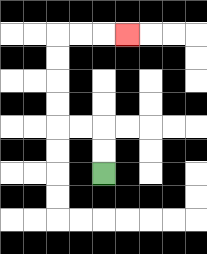{'start': '[4, 7]', 'end': '[5, 1]', 'path_directions': 'U,U,L,L,U,U,U,U,R,R,R', 'path_coordinates': '[[4, 7], [4, 6], [4, 5], [3, 5], [2, 5], [2, 4], [2, 3], [2, 2], [2, 1], [3, 1], [4, 1], [5, 1]]'}